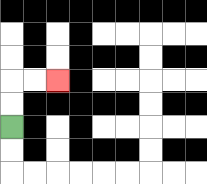{'start': '[0, 5]', 'end': '[2, 3]', 'path_directions': 'U,U,R,R', 'path_coordinates': '[[0, 5], [0, 4], [0, 3], [1, 3], [2, 3]]'}